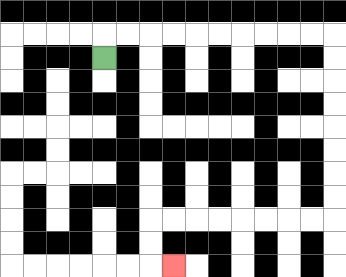{'start': '[4, 2]', 'end': '[7, 11]', 'path_directions': 'U,R,R,R,R,R,R,R,R,R,R,D,D,D,D,D,D,D,D,L,L,L,L,L,L,L,L,D,D,R', 'path_coordinates': '[[4, 2], [4, 1], [5, 1], [6, 1], [7, 1], [8, 1], [9, 1], [10, 1], [11, 1], [12, 1], [13, 1], [14, 1], [14, 2], [14, 3], [14, 4], [14, 5], [14, 6], [14, 7], [14, 8], [14, 9], [13, 9], [12, 9], [11, 9], [10, 9], [9, 9], [8, 9], [7, 9], [6, 9], [6, 10], [6, 11], [7, 11]]'}